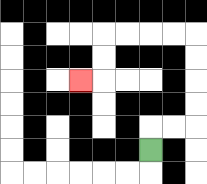{'start': '[6, 6]', 'end': '[3, 3]', 'path_directions': 'U,R,R,U,U,U,U,L,L,L,L,D,D,L', 'path_coordinates': '[[6, 6], [6, 5], [7, 5], [8, 5], [8, 4], [8, 3], [8, 2], [8, 1], [7, 1], [6, 1], [5, 1], [4, 1], [4, 2], [4, 3], [3, 3]]'}